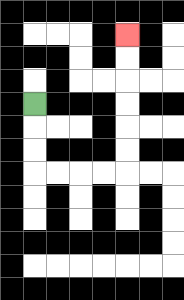{'start': '[1, 4]', 'end': '[5, 1]', 'path_directions': 'D,D,D,R,R,R,R,U,U,U,U,U,U', 'path_coordinates': '[[1, 4], [1, 5], [1, 6], [1, 7], [2, 7], [3, 7], [4, 7], [5, 7], [5, 6], [5, 5], [5, 4], [5, 3], [5, 2], [5, 1]]'}